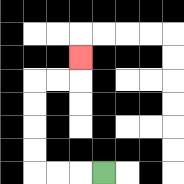{'start': '[4, 7]', 'end': '[3, 2]', 'path_directions': 'L,L,L,U,U,U,U,R,R,U', 'path_coordinates': '[[4, 7], [3, 7], [2, 7], [1, 7], [1, 6], [1, 5], [1, 4], [1, 3], [2, 3], [3, 3], [3, 2]]'}